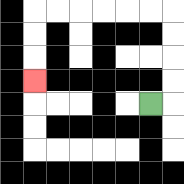{'start': '[6, 4]', 'end': '[1, 3]', 'path_directions': 'R,U,U,U,U,L,L,L,L,L,L,D,D,D', 'path_coordinates': '[[6, 4], [7, 4], [7, 3], [7, 2], [7, 1], [7, 0], [6, 0], [5, 0], [4, 0], [3, 0], [2, 0], [1, 0], [1, 1], [1, 2], [1, 3]]'}